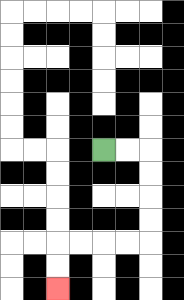{'start': '[4, 6]', 'end': '[2, 12]', 'path_directions': 'R,R,D,D,D,D,L,L,L,L,D,D', 'path_coordinates': '[[4, 6], [5, 6], [6, 6], [6, 7], [6, 8], [6, 9], [6, 10], [5, 10], [4, 10], [3, 10], [2, 10], [2, 11], [2, 12]]'}